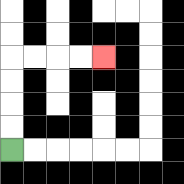{'start': '[0, 6]', 'end': '[4, 2]', 'path_directions': 'U,U,U,U,R,R,R,R', 'path_coordinates': '[[0, 6], [0, 5], [0, 4], [0, 3], [0, 2], [1, 2], [2, 2], [3, 2], [4, 2]]'}